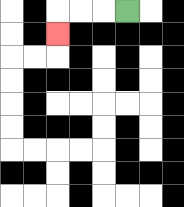{'start': '[5, 0]', 'end': '[2, 1]', 'path_directions': 'L,L,L,D', 'path_coordinates': '[[5, 0], [4, 0], [3, 0], [2, 0], [2, 1]]'}